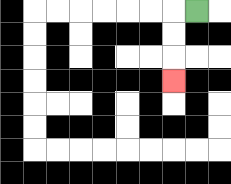{'start': '[8, 0]', 'end': '[7, 3]', 'path_directions': 'L,D,D,D', 'path_coordinates': '[[8, 0], [7, 0], [7, 1], [7, 2], [7, 3]]'}